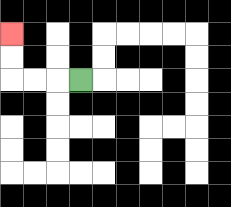{'start': '[3, 3]', 'end': '[0, 1]', 'path_directions': 'L,L,L,U,U', 'path_coordinates': '[[3, 3], [2, 3], [1, 3], [0, 3], [0, 2], [0, 1]]'}